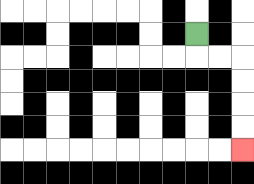{'start': '[8, 1]', 'end': '[10, 6]', 'path_directions': 'D,R,R,D,D,D,D', 'path_coordinates': '[[8, 1], [8, 2], [9, 2], [10, 2], [10, 3], [10, 4], [10, 5], [10, 6]]'}